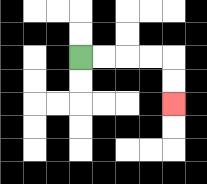{'start': '[3, 2]', 'end': '[7, 4]', 'path_directions': 'R,R,R,R,D,D', 'path_coordinates': '[[3, 2], [4, 2], [5, 2], [6, 2], [7, 2], [7, 3], [7, 4]]'}